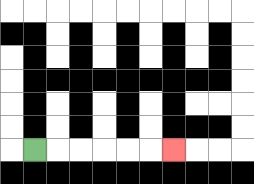{'start': '[1, 6]', 'end': '[7, 6]', 'path_directions': 'R,R,R,R,R,R', 'path_coordinates': '[[1, 6], [2, 6], [3, 6], [4, 6], [5, 6], [6, 6], [7, 6]]'}